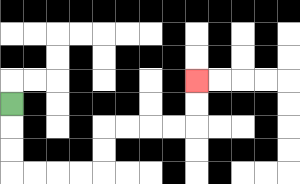{'start': '[0, 4]', 'end': '[8, 3]', 'path_directions': 'D,D,D,R,R,R,R,U,U,R,R,R,R,U,U', 'path_coordinates': '[[0, 4], [0, 5], [0, 6], [0, 7], [1, 7], [2, 7], [3, 7], [4, 7], [4, 6], [4, 5], [5, 5], [6, 5], [7, 5], [8, 5], [8, 4], [8, 3]]'}